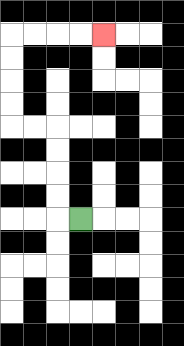{'start': '[3, 9]', 'end': '[4, 1]', 'path_directions': 'L,U,U,U,U,L,L,U,U,U,U,R,R,R,R', 'path_coordinates': '[[3, 9], [2, 9], [2, 8], [2, 7], [2, 6], [2, 5], [1, 5], [0, 5], [0, 4], [0, 3], [0, 2], [0, 1], [1, 1], [2, 1], [3, 1], [4, 1]]'}